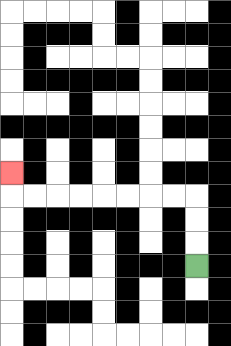{'start': '[8, 11]', 'end': '[0, 7]', 'path_directions': 'U,U,U,L,L,L,L,L,L,L,L,U', 'path_coordinates': '[[8, 11], [8, 10], [8, 9], [8, 8], [7, 8], [6, 8], [5, 8], [4, 8], [3, 8], [2, 8], [1, 8], [0, 8], [0, 7]]'}